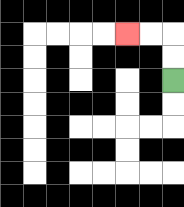{'start': '[7, 3]', 'end': '[5, 1]', 'path_directions': 'U,U,L,L', 'path_coordinates': '[[7, 3], [7, 2], [7, 1], [6, 1], [5, 1]]'}